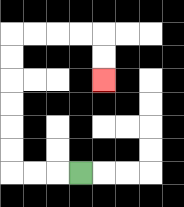{'start': '[3, 7]', 'end': '[4, 3]', 'path_directions': 'L,L,L,U,U,U,U,U,U,R,R,R,R,D,D', 'path_coordinates': '[[3, 7], [2, 7], [1, 7], [0, 7], [0, 6], [0, 5], [0, 4], [0, 3], [0, 2], [0, 1], [1, 1], [2, 1], [3, 1], [4, 1], [4, 2], [4, 3]]'}